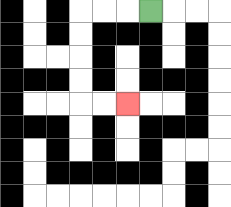{'start': '[6, 0]', 'end': '[5, 4]', 'path_directions': 'L,L,L,D,D,D,D,R,R', 'path_coordinates': '[[6, 0], [5, 0], [4, 0], [3, 0], [3, 1], [3, 2], [3, 3], [3, 4], [4, 4], [5, 4]]'}